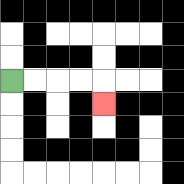{'start': '[0, 3]', 'end': '[4, 4]', 'path_directions': 'R,R,R,R,D', 'path_coordinates': '[[0, 3], [1, 3], [2, 3], [3, 3], [4, 3], [4, 4]]'}